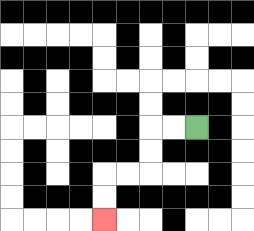{'start': '[8, 5]', 'end': '[4, 9]', 'path_directions': 'L,L,D,D,L,L,D,D', 'path_coordinates': '[[8, 5], [7, 5], [6, 5], [6, 6], [6, 7], [5, 7], [4, 7], [4, 8], [4, 9]]'}